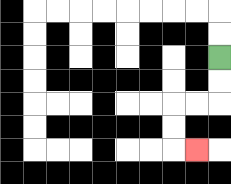{'start': '[9, 2]', 'end': '[8, 6]', 'path_directions': 'D,D,L,L,D,D,R', 'path_coordinates': '[[9, 2], [9, 3], [9, 4], [8, 4], [7, 4], [7, 5], [7, 6], [8, 6]]'}